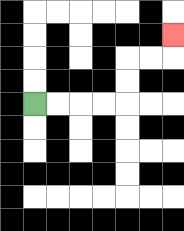{'start': '[1, 4]', 'end': '[7, 1]', 'path_directions': 'R,R,R,R,U,U,R,R,U', 'path_coordinates': '[[1, 4], [2, 4], [3, 4], [4, 4], [5, 4], [5, 3], [5, 2], [6, 2], [7, 2], [7, 1]]'}